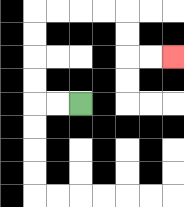{'start': '[3, 4]', 'end': '[7, 2]', 'path_directions': 'L,L,U,U,U,U,R,R,R,R,D,D,R,R', 'path_coordinates': '[[3, 4], [2, 4], [1, 4], [1, 3], [1, 2], [1, 1], [1, 0], [2, 0], [3, 0], [4, 0], [5, 0], [5, 1], [5, 2], [6, 2], [7, 2]]'}